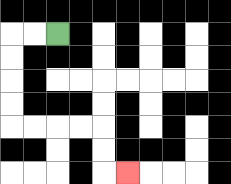{'start': '[2, 1]', 'end': '[5, 7]', 'path_directions': 'L,L,D,D,D,D,R,R,R,R,D,D,R', 'path_coordinates': '[[2, 1], [1, 1], [0, 1], [0, 2], [0, 3], [0, 4], [0, 5], [1, 5], [2, 5], [3, 5], [4, 5], [4, 6], [4, 7], [5, 7]]'}